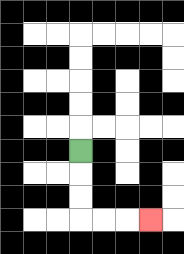{'start': '[3, 6]', 'end': '[6, 9]', 'path_directions': 'D,D,D,R,R,R', 'path_coordinates': '[[3, 6], [3, 7], [3, 8], [3, 9], [4, 9], [5, 9], [6, 9]]'}